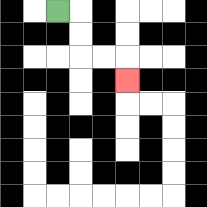{'start': '[2, 0]', 'end': '[5, 3]', 'path_directions': 'R,D,D,R,R,D', 'path_coordinates': '[[2, 0], [3, 0], [3, 1], [3, 2], [4, 2], [5, 2], [5, 3]]'}